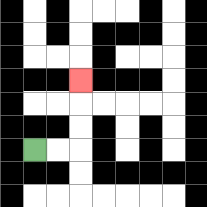{'start': '[1, 6]', 'end': '[3, 3]', 'path_directions': 'R,R,U,U,U', 'path_coordinates': '[[1, 6], [2, 6], [3, 6], [3, 5], [3, 4], [3, 3]]'}